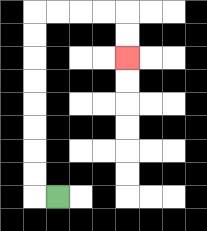{'start': '[2, 8]', 'end': '[5, 2]', 'path_directions': 'L,U,U,U,U,U,U,U,U,R,R,R,R,D,D', 'path_coordinates': '[[2, 8], [1, 8], [1, 7], [1, 6], [1, 5], [1, 4], [1, 3], [1, 2], [1, 1], [1, 0], [2, 0], [3, 0], [4, 0], [5, 0], [5, 1], [5, 2]]'}